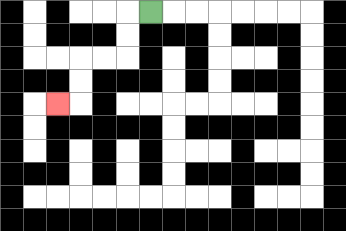{'start': '[6, 0]', 'end': '[2, 4]', 'path_directions': 'L,D,D,L,L,D,D,L', 'path_coordinates': '[[6, 0], [5, 0], [5, 1], [5, 2], [4, 2], [3, 2], [3, 3], [3, 4], [2, 4]]'}